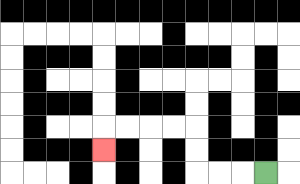{'start': '[11, 7]', 'end': '[4, 6]', 'path_directions': 'L,L,L,U,U,L,L,L,L,D', 'path_coordinates': '[[11, 7], [10, 7], [9, 7], [8, 7], [8, 6], [8, 5], [7, 5], [6, 5], [5, 5], [4, 5], [4, 6]]'}